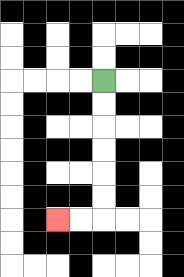{'start': '[4, 3]', 'end': '[2, 9]', 'path_directions': 'D,D,D,D,D,D,L,L', 'path_coordinates': '[[4, 3], [4, 4], [4, 5], [4, 6], [4, 7], [4, 8], [4, 9], [3, 9], [2, 9]]'}